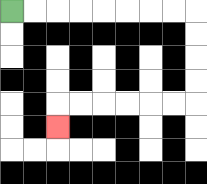{'start': '[0, 0]', 'end': '[2, 5]', 'path_directions': 'R,R,R,R,R,R,R,R,D,D,D,D,L,L,L,L,L,L,D', 'path_coordinates': '[[0, 0], [1, 0], [2, 0], [3, 0], [4, 0], [5, 0], [6, 0], [7, 0], [8, 0], [8, 1], [8, 2], [8, 3], [8, 4], [7, 4], [6, 4], [5, 4], [4, 4], [3, 4], [2, 4], [2, 5]]'}